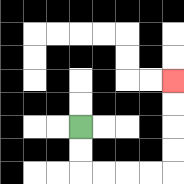{'start': '[3, 5]', 'end': '[7, 3]', 'path_directions': 'D,D,R,R,R,R,U,U,U,U', 'path_coordinates': '[[3, 5], [3, 6], [3, 7], [4, 7], [5, 7], [6, 7], [7, 7], [7, 6], [7, 5], [7, 4], [7, 3]]'}